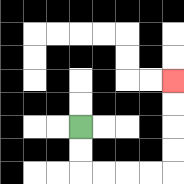{'start': '[3, 5]', 'end': '[7, 3]', 'path_directions': 'D,D,R,R,R,R,U,U,U,U', 'path_coordinates': '[[3, 5], [3, 6], [3, 7], [4, 7], [5, 7], [6, 7], [7, 7], [7, 6], [7, 5], [7, 4], [7, 3]]'}